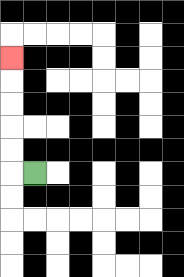{'start': '[1, 7]', 'end': '[0, 2]', 'path_directions': 'L,U,U,U,U,U', 'path_coordinates': '[[1, 7], [0, 7], [0, 6], [0, 5], [0, 4], [0, 3], [0, 2]]'}